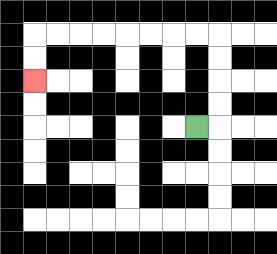{'start': '[8, 5]', 'end': '[1, 3]', 'path_directions': 'R,U,U,U,U,L,L,L,L,L,L,L,L,D,D', 'path_coordinates': '[[8, 5], [9, 5], [9, 4], [9, 3], [9, 2], [9, 1], [8, 1], [7, 1], [6, 1], [5, 1], [4, 1], [3, 1], [2, 1], [1, 1], [1, 2], [1, 3]]'}